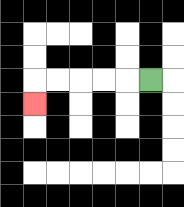{'start': '[6, 3]', 'end': '[1, 4]', 'path_directions': 'L,L,L,L,L,D', 'path_coordinates': '[[6, 3], [5, 3], [4, 3], [3, 3], [2, 3], [1, 3], [1, 4]]'}